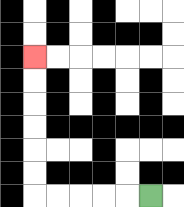{'start': '[6, 8]', 'end': '[1, 2]', 'path_directions': 'L,L,L,L,L,U,U,U,U,U,U', 'path_coordinates': '[[6, 8], [5, 8], [4, 8], [3, 8], [2, 8], [1, 8], [1, 7], [1, 6], [1, 5], [1, 4], [1, 3], [1, 2]]'}